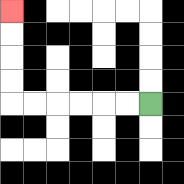{'start': '[6, 4]', 'end': '[0, 0]', 'path_directions': 'L,L,L,L,L,L,U,U,U,U', 'path_coordinates': '[[6, 4], [5, 4], [4, 4], [3, 4], [2, 4], [1, 4], [0, 4], [0, 3], [0, 2], [0, 1], [0, 0]]'}